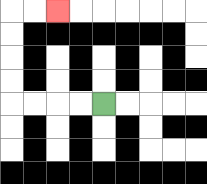{'start': '[4, 4]', 'end': '[2, 0]', 'path_directions': 'L,L,L,L,U,U,U,U,R,R', 'path_coordinates': '[[4, 4], [3, 4], [2, 4], [1, 4], [0, 4], [0, 3], [0, 2], [0, 1], [0, 0], [1, 0], [2, 0]]'}